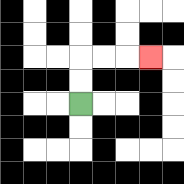{'start': '[3, 4]', 'end': '[6, 2]', 'path_directions': 'U,U,R,R,R', 'path_coordinates': '[[3, 4], [3, 3], [3, 2], [4, 2], [5, 2], [6, 2]]'}